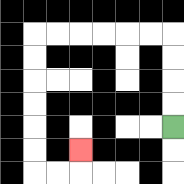{'start': '[7, 5]', 'end': '[3, 6]', 'path_directions': 'U,U,U,U,L,L,L,L,L,L,D,D,D,D,D,D,R,R,U', 'path_coordinates': '[[7, 5], [7, 4], [7, 3], [7, 2], [7, 1], [6, 1], [5, 1], [4, 1], [3, 1], [2, 1], [1, 1], [1, 2], [1, 3], [1, 4], [1, 5], [1, 6], [1, 7], [2, 7], [3, 7], [3, 6]]'}